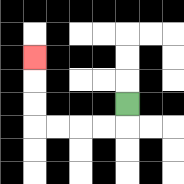{'start': '[5, 4]', 'end': '[1, 2]', 'path_directions': 'D,L,L,L,L,U,U,U', 'path_coordinates': '[[5, 4], [5, 5], [4, 5], [3, 5], [2, 5], [1, 5], [1, 4], [1, 3], [1, 2]]'}